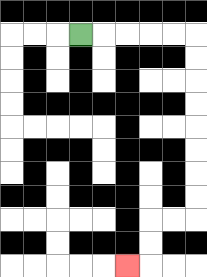{'start': '[3, 1]', 'end': '[5, 11]', 'path_directions': 'R,R,R,R,R,D,D,D,D,D,D,D,D,L,L,D,D,L', 'path_coordinates': '[[3, 1], [4, 1], [5, 1], [6, 1], [7, 1], [8, 1], [8, 2], [8, 3], [8, 4], [8, 5], [8, 6], [8, 7], [8, 8], [8, 9], [7, 9], [6, 9], [6, 10], [6, 11], [5, 11]]'}